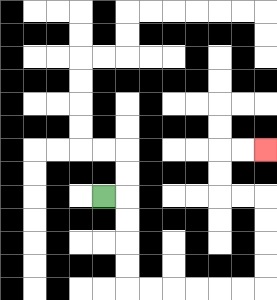{'start': '[4, 8]', 'end': '[11, 6]', 'path_directions': 'R,D,D,D,D,R,R,R,R,R,R,U,U,U,U,L,L,U,U,R,R', 'path_coordinates': '[[4, 8], [5, 8], [5, 9], [5, 10], [5, 11], [5, 12], [6, 12], [7, 12], [8, 12], [9, 12], [10, 12], [11, 12], [11, 11], [11, 10], [11, 9], [11, 8], [10, 8], [9, 8], [9, 7], [9, 6], [10, 6], [11, 6]]'}